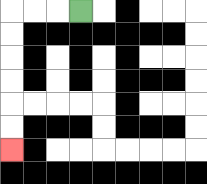{'start': '[3, 0]', 'end': '[0, 6]', 'path_directions': 'L,L,L,D,D,D,D,D,D', 'path_coordinates': '[[3, 0], [2, 0], [1, 0], [0, 0], [0, 1], [0, 2], [0, 3], [0, 4], [0, 5], [0, 6]]'}